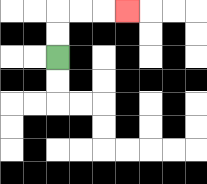{'start': '[2, 2]', 'end': '[5, 0]', 'path_directions': 'U,U,R,R,R', 'path_coordinates': '[[2, 2], [2, 1], [2, 0], [3, 0], [4, 0], [5, 0]]'}